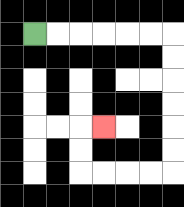{'start': '[1, 1]', 'end': '[4, 5]', 'path_directions': 'R,R,R,R,R,R,D,D,D,D,D,D,L,L,L,L,U,U,R', 'path_coordinates': '[[1, 1], [2, 1], [3, 1], [4, 1], [5, 1], [6, 1], [7, 1], [7, 2], [7, 3], [7, 4], [7, 5], [7, 6], [7, 7], [6, 7], [5, 7], [4, 7], [3, 7], [3, 6], [3, 5], [4, 5]]'}